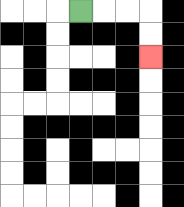{'start': '[3, 0]', 'end': '[6, 2]', 'path_directions': 'R,R,R,D,D', 'path_coordinates': '[[3, 0], [4, 0], [5, 0], [6, 0], [6, 1], [6, 2]]'}